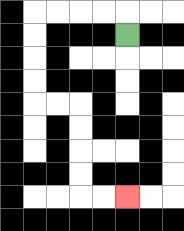{'start': '[5, 1]', 'end': '[5, 8]', 'path_directions': 'U,L,L,L,L,D,D,D,D,R,R,D,D,D,D,R,R', 'path_coordinates': '[[5, 1], [5, 0], [4, 0], [3, 0], [2, 0], [1, 0], [1, 1], [1, 2], [1, 3], [1, 4], [2, 4], [3, 4], [3, 5], [3, 6], [3, 7], [3, 8], [4, 8], [5, 8]]'}